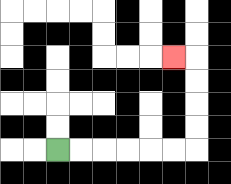{'start': '[2, 6]', 'end': '[7, 2]', 'path_directions': 'R,R,R,R,R,R,U,U,U,U,L', 'path_coordinates': '[[2, 6], [3, 6], [4, 6], [5, 6], [6, 6], [7, 6], [8, 6], [8, 5], [8, 4], [8, 3], [8, 2], [7, 2]]'}